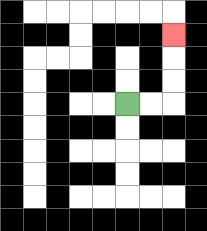{'start': '[5, 4]', 'end': '[7, 1]', 'path_directions': 'R,R,U,U,U', 'path_coordinates': '[[5, 4], [6, 4], [7, 4], [7, 3], [7, 2], [7, 1]]'}